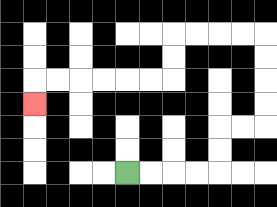{'start': '[5, 7]', 'end': '[1, 4]', 'path_directions': 'R,R,R,R,U,U,R,R,U,U,U,U,L,L,L,L,D,D,L,L,L,L,L,L,D', 'path_coordinates': '[[5, 7], [6, 7], [7, 7], [8, 7], [9, 7], [9, 6], [9, 5], [10, 5], [11, 5], [11, 4], [11, 3], [11, 2], [11, 1], [10, 1], [9, 1], [8, 1], [7, 1], [7, 2], [7, 3], [6, 3], [5, 3], [4, 3], [3, 3], [2, 3], [1, 3], [1, 4]]'}